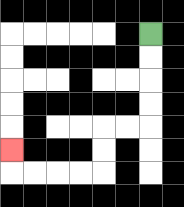{'start': '[6, 1]', 'end': '[0, 6]', 'path_directions': 'D,D,D,D,L,L,D,D,L,L,L,L,U', 'path_coordinates': '[[6, 1], [6, 2], [6, 3], [6, 4], [6, 5], [5, 5], [4, 5], [4, 6], [4, 7], [3, 7], [2, 7], [1, 7], [0, 7], [0, 6]]'}